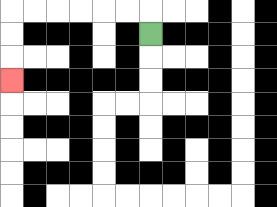{'start': '[6, 1]', 'end': '[0, 3]', 'path_directions': 'U,L,L,L,L,L,L,D,D,D', 'path_coordinates': '[[6, 1], [6, 0], [5, 0], [4, 0], [3, 0], [2, 0], [1, 0], [0, 0], [0, 1], [0, 2], [0, 3]]'}